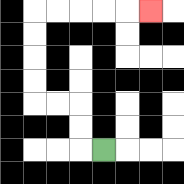{'start': '[4, 6]', 'end': '[6, 0]', 'path_directions': 'L,U,U,L,L,U,U,U,U,R,R,R,R,R', 'path_coordinates': '[[4, 6], [3, 6], [3, 5], [3, 4], [2, 4], [1, 4], [1, 3], [1, 2], [1, 1], [1, 0], [2, 0], [3, 0], [4, 0], [5, 0], [6, 0]]'}